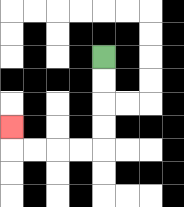{'start': '[4, 2]', 'end': '[0, 5]', 'path_directions': 'D,D,D,D,L,L,L,L,U', 'path_coordinates': '[[4, 2], [4, 3], [4, 4], [4, 5], [4, 6], [3, 6], [2, 6], [1, 6], [0, 6], [0, 5]]'}